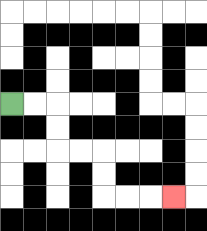{'start': '[0, 4]', 'end': '[7, 8]', 'path_directions': 'R,R,D,D,R,R,D,D,R,R,R', 'path_coordinates': '[[0, 4], [1, 4], [2, 4], [2, 5], [2, 6], [3, 6], [4, 6], [4, 7], [4, 8], [5, 8], [6, 8], [7, 8]]'}